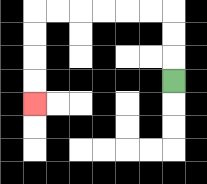{'start': '[7, 3]', 'end': '[1, 4]', 'path_directions': 'U,U,U,L,L,L,L,L,L,D,D,D,D', 'path_coordinates': '[[7, 3], [7, 2], [7, 1], [7, 0], [6, 0], [5, 0], [4, 0], [3, 0], [2, 0], [1, 0], [1, 1], [1, 2], [1, 3], [1, 4]]'}